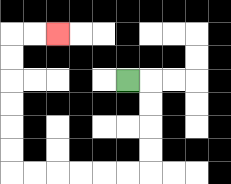{'start': '[5, 3]', 'end': '[2, 1]', 'path_directions': 'R,D,D,D,D,L,L,L,L,L,L,U,U,U,U,U,U,R,R', 'path_coordinates': '[[5, 3], [6, 3], [6, 4], [6, 5], [6, 6], [6, 7], [5, 7], [4, 7], [3, 7], [2, 7], [1, 7], [0, 7], [0, 6], [0, 5], [0, 4], [0, 3], [0, 2], [0, 1], [1, 1], [2, 1]]'}